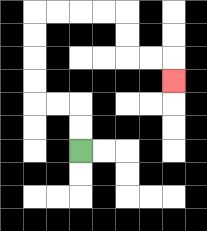{'start': '[3, 6]', 'end': '[7, 3]', 'path_directions': 'U,U,L,L,U,U,U,U,R,R,R,R,D,D,R,R,D', 'path_coordinates': '[[3, 6], [3, 5], [3, 4], [2, 4], [1, 4], [1, 3], [1, 2], [1, 1], [1, 0], [2, 0], [3, 0], [4, 0], [5, 0], [5, 1], [5, 2], [6, 2], [7, 2], [7, 3]]'}